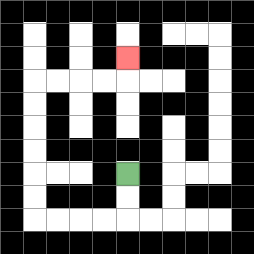{'start': '[5, 7]', 'end': '[5, 2]', 'path_directions': 'D,D,L,L,L,L,U,U,U,U,U,U,R,R,R,R,U', 'path_coordinates': '[[5, 7], [5, 8], [5, 9], [4, 9], [3, 9], [2, 9], [1, 9], [1, 8], [1, 7], [1, 6], [1, 5], [1, 4], [1, 3], [2, 3], [3, 3], [4, 3], [5, 3], [5, 2]]'}